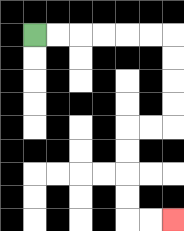{'start': '[1, 1]', 'end': '[7, 9]', 'path_directions': 'R,R,R,R,R,R,D,D,D,D,L,L,D,D,D,D,R,R', 'path_coordinates': '[[1, 1], [2, 1], [3, 1], [4, 1], [5, 1], [6, 1], [7, 1], [7, 2], [7, 3], [7, 4], [7, 5], [6, 5], [5, 5], [5, 6], [5, 7], [5, 8], [5, 9], [6, 9], [7, 9]]'}